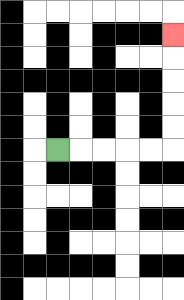{'start': '[2, 6]', 'end': '[7, 1]', 'path_directions': 'R,R,R,R,R,U,U,U,U,U', 'path_coordinates': '[[2, 6], [3, 6], [4, 6], [5, 6], [6, 6], [7, 6], [7, 5], [7, 4], [7, 3], [7, 2], [7, 1]]'}